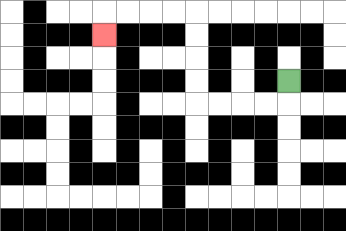{'start': '[12, 3]', 'end': '[4, 1]', 'path_directions': 'D,L,L,L,L,U,U,U,U,L,L,L,L,D', 'path_coordinates': '[[12, 3], [12, 4], [11, 4], [10, 4], [9, 4], [8, 4], [8, 3], [8, 2], [8, 1], [8, 0], [7, 0], [6, 0], [5, 0], [4, 0], [4, 1]]'}